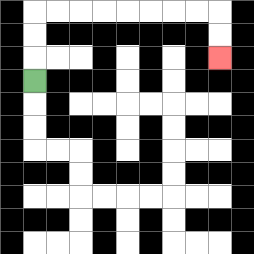{'start': '[1, 3]', 'end': '[9, 2]', 'path_directions': 'U,U,U,R,R,R,R,R,R,R,R,D,D', 'path_coordinates': '[[1, 3], [1, 2], [1, 1], [1, 0], [2, 0], [3, 0], [4, 0], [5, 0], [6, 0], [7, 0], [8, 0], [9, 0], [9, 1], [9, 2]]'}